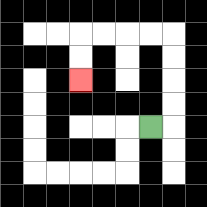{'start': '[6, 5]', 'end': '[3, 3]', 'path_directions': 'R,U,U,U,U,L,L,L,L,D,D', 'path_coordinates': '[[6, 5], [7, 5], [7, 4], [7, 3], [7, 2], [7, 1], [6, 1], [5, 1], [4, 1], [3, 1], [3, 2], [3, 3]]'}